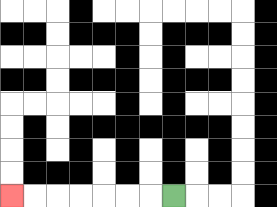{'start': '[7, 8]', 'end': '[0, 8]', 'path_directions': 'L,L,L,L,L,L,L', 'path_coordinates': '[[7, 8], [6, 8], [5, 8], [4, 8], [3, 8], [2, 8], [1, 8], [0, 8]]'}